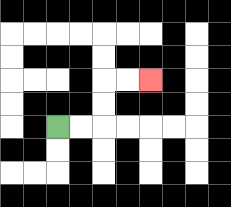{'start': '[2, 5]', 'end': '[6, 3]', 'path_directions': 'R,R,U,U,R,R', 'path_coordinates': '[[2, 5], [3, 5], [4, 5], [4, 4], [4, 3], [5, 3], [6, 3]]'}